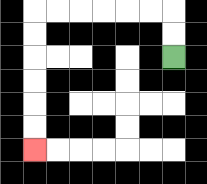{'start': '[7, 2]', 'end': '[1, 6]', 'path_directions': 'U,U,L,L,L,L,L,L,D,D,D,D,D,D', 'path_coordinates': '[[7, 2], [7, 1], [7, 0], [6, 0], [5, 0], [4, 0], [3, 0], [2, 0], [1, 0], [1, 1], [1, 2], [1, 3], [1, 4], [1, 5], [1, 6]]'}